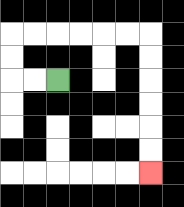{'start': '[2, 3]', 'end': '[6, 7]', 'path_directions': 'L,L,U,U,R,R,R,R,R,R,D,D,D,D,D,D', 'path_coordinates': '[[2, 3], [1, 3], [0, 3], [0, 2], [0, 1], [1, 1], [2, 1], [3, 1], [4, 1], [5, 1], [6, 1], [6, 2], [6, 3], [6, 4], [6, 5], [6, 6], [6, 7]]'}